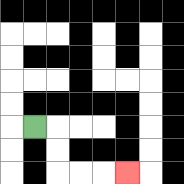{'start': '[1, 5]', 'end': '[5, 7]', 'path_directions': 'R,D,D,R,R,R', 'path_coordinates': '[[1, 5], [2, 5], [2, 6], [2, 7], [3, 7], [4, 7], [5, 7]]'}